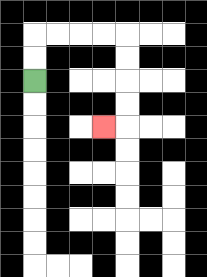{'start': '[1, 3]', 'end': '[4, 5]', 'path_directions': 'U,U,R,R,R,R,D,D,D,D,L', 'path_coordinates': '[[1, 3], [1, 2], [1, 1], [2, 1], [3, 1], [4, 1], [5, 1], [5, 2], [5, 3], [5, 4], [5, 5], [4, 5]]'}